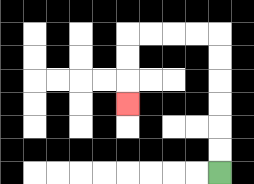{'start': '[9, 7]', 'end': '[5, 4]', 'path_directions': 'U,U,U,U,U,U,L,L,L,L,D,D,D', 'path_coordinates': '[[9, 7], [9, 6], [9, 5], [9, 4], [9, 3], [9, 2], [9, 1], [8, 1], [7, 1], [6, 1], [5, 1], [5, 2], [5, 3], [5, 4]]'}